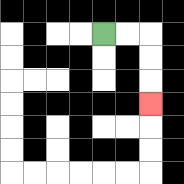{'start': '[4, 1]', 'end': '[6, 4]', 'path_directions': 'R,R,D,D,D', 'path_coordinates': '[[4, 1], [5, 1], [6, 1], [6, 2], [6, 3], [6, 4]]'}